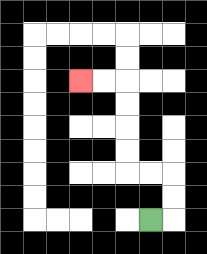{'start': '[6, 9]', 'end': '[3, 3]', 'path_directions': 'R,U,U,L,L,U,U,U,U,L,L', 'path_coordinates': '[[6, 9], [7, 9], [7, 8], [7, 7], [6, 7], [5, 7], [5, 6], [5, 5], [5, 4], [5, 3], [4, 3], [3, 3]]'}